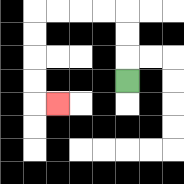{'start': '[5, 3]', 'end': '[2, 4]', 'path_directions': 'U,U,U,L,L,L,L,D,D,D,D,R', 'path_coordinates': '[[5, 3], [5, 2], [5, 1], [5, 0], [4, 0], [3, 0], [2, 0], [1, 0], [1, 1], [1, 2], [1, 3], [1, 4], [2, 4]]'}